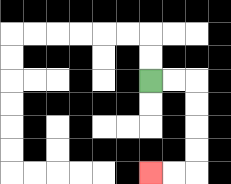{'start': '[6, 3]', 'end': '[6, 7]', 'path_directions': 'R,R,D,D,D,D,L,L', 'path_coordinates': '[[6, 3], [7, 3], [8, 3], [8, 4], [8, 5], [8, 6], [8, 7], [7, 7], [6, 7]]'}